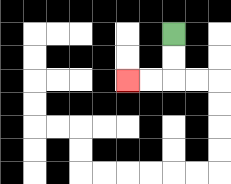{'start': '[7, 1]', 'end': '[5, 3]', 'path_directions': 'D,D,L,L', 'path_coordinates': '[[7, 1], [7, 2], [7, 3], [6, 3], [5, 3]]'}